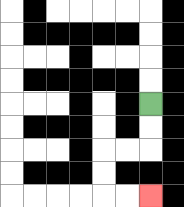{'start': '[6, 4]', 'end': '[6, 8]', 'path_directions': 'D,D,L,L,D,D,R,R', 'path_coordinates': '[[6, 4], [6, 5], [6, 6], [5, 6], [4, 6], [4, 7], [4, 8], [5, 8], [6, 8]]'}